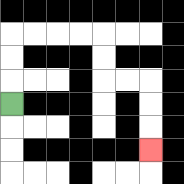{'start': '[0, 4]', 'end': '[6, 6]', 'path_directions': 'U,U,U,R,R,R,R,D,D,R,R,D,D,D', 'path_coordinates': '[[0, 4], [0, 3], [0, 2], [0, 1], [1, 1], [2, 1], [3, 1], [4, 1], [4, 2], [4, 3], [5, 3], [6, 3], [6, 4], [6, 5], [6, 6]]'}